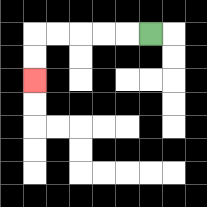{'start': '[6, 1]', 'end': '[1, 3]', 'path_directions': 'L,L,L,L,L,D,D', 'path_coordinates': '[[6, 1], [5, 1], [4, 1], [3, 1], [2, 1], [1, 1], [1, 2], [1, 3]]'}